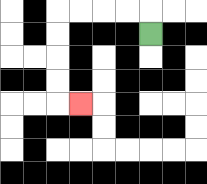{'start': '[6, 1]', 'end': '[3, 4]', 'path_directions': 'U,L,L,L,L,D,D,D,D,R', 'path_coordinates': '[[6, 1], [6, 0], [5, 0], [4, 0], [3, 0], [2, 0], [2, 1], [2, 2], [2, 3], [2, 4], [3, 4]]'}